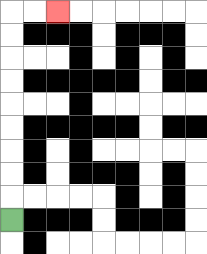{'start': '[0, 9]', 'end': '[2, 0]', 'path_directions': 'U,U,U,U,U,U,U,U,U,R,R', 'path_coordinates': '[[0, 9], [0, 8], [0, 7], [0, 6], [0, 5], [0, 4], [0, 3], [0, 2], [0, 1], [0, 0], [1, 0], [2, 0]]'}